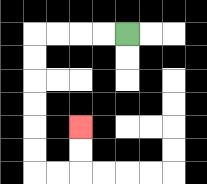{'start': '[5, 1]', 'end': '[3, 5]', 'path_directions': 'L,L,L,L,D,D,D,D,D,D,R,R,U,U', 'path_coordinates': '[[5, 1], [4, 1], [3, 1], [2, 1], [1, 1], [1, 2], [1, 3], [1, 4], [1, 5], [1, 6], [1, 7], [2, 7], [3, 7], [3, 6], [3, 5]]'}